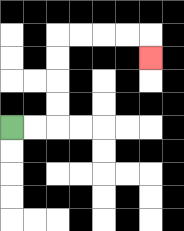{'start': '[0, 5]', 'end': '[6, 2]', 'path_directions': 'R,R,U,U,U,U,R,R,R,R,D', 'path_coordinates': '[[0, 5], [1, 5], [2, 5], [2, 4], [2, 3], [2, 2], [2, 1], [3, 1], [4, 1], [5, 1], [6, 1], [6, 2]]'}